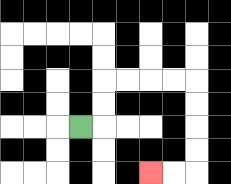{'start': '[3, 5]', 'end': '[6, 7]', 'path_directions': 'R,U,U,R,R,R,R,D,D,D,D,L,L', 'path_coordinates': '[[3, 5], [4, 5], [4, 4], [4, 3], [5, 3], [6, 3], [7, 3], [8, 3], [8, 4], [8, 5], [8, 6], [8, 7], [7, 7], [6, 7]]'}